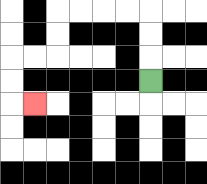{'start': '[6, 3]', 'end': '[1, 4]', 'path_directions': 'U,U,U,L,L,L,L,D,D,L,L,D,D,R', 'path_coordinates': '[[6, 3], [6, 2], [6, 1], [6, 0], [5, 0], [4, 0], [3, 0], [2, 0], [2, 1], [2, 2], [1, 2], [0, 2], [0, 3], [0, 4], [1, 4]]'}